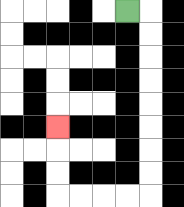{'start': '[5, 0]', 'end': '[2, 5]', 'path_directions': 'R,D,D,D,D,D,D,D,D,L,L,L,L,U,U,U', 'path_coordinates': '[[5, 0], [6, 0], [6, 1], [6, 2], [6, 3], [6, 4], [6, 5], [6, 6], [6, 7], [6, 8], [5, 8], [4, 8], [3, 8], [2, 8], [2, 7], [2, 6], [2, 5]]'}